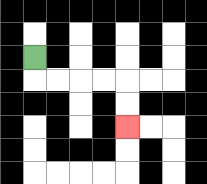{'start': '[1, 2]', 'end': '[5, 5]', 'path_directions': 'D,R,R,R,R,D,D', 'path_coordinates': '[[1, 2], [1, 3], [2, 3], [3, 3], [4, 3], [5, 3], [5, 4], [5, 5]]'}